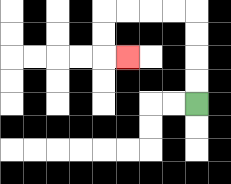{'start': '[8, 4]', 'end': '[5, 2]', 'path_directions': 'U,U,U,U,L,L,L,L,D,D,R', 'path_coordinates': '[[8, 4], [8, 3], [8, 2], [8, 1], [8, 0], [7, 0], [6, 0], [5, 0], [4, 0], [4, 1], [4, 2], [5, 2]]'}